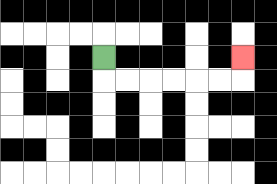{'start': '[4, 2]', 'end': '[10, 2]', 'path_directions': 'D,R,R,R,R,R,R,U', 'path_coordinates': '[[4, 2], [4, 3], [5, 3], [6, 3], [7, 3], [8, 3], [9, 3], [10, 3], [10, 2]]'}